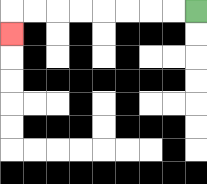{'start': '[8, 0]', 'end': '[0, 1]', 'path_directions': 'L,L,L,L,L,L,L,L,D', 'path_coordinates': '[[8, 0], [7, 0], [6, 0], [5, 0], [4, 0], [3, 0], [2, 0], [1, 0], [0, 0], [0, 1]]'}